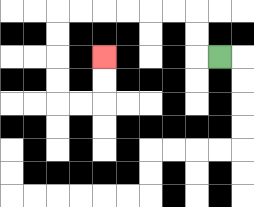{'start': '[9, 2]', 'end': '[4, 2]', 'path_directions': 'L,U,U,L,L,L,L,L,L,D,D,D,D,R,R,U,U', 'path_coordinates': '[[9, 2], [8, 2], [8, 1], [8, 0], [7, 0], [6, 0], [5, 0], [4, 0], [3, 0], [2, 0], [2, 1], [2, 2], [2, 3], [2, 4], [3, 4], [4, 4], [4, 3], [4, 2]]'}